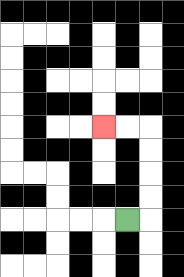{'start': '[5, 9]', 'end': '[4, 5]', 'path_directions': 'R,U,U,U,U,L,L', 'path_coordinates': '[[5, 9], [6, 9], [6, 8], [6, 7], [6, 6], [6, 5], [5, 5], [4, 5]]'}